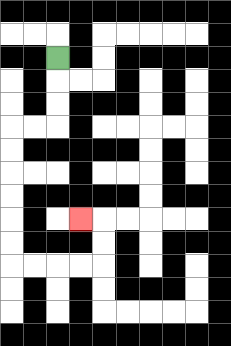{'start': '[2, 2]', 'end': '[3, 9]', 'path_directions': 'D,D,D,L,L,D,D,D,D,D,D,R,R,R,R,U,U,L', 'path_coordinates': '[[2, 2], [2, 3], [2, 4], [2, 5], [1, 5], [0, 5], [0, 6], [0, 7], [0, 8], [0, 9], [0, 10], [0, 11], [1, 11], [2, 11], [3, 11], [4, 11], [4, 10], [4, 9], [3, 9]]'}